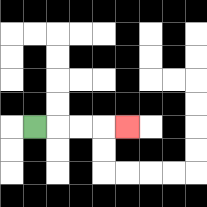{'start': '[1, 5]', 'end': '[5, 5]', 'path_directions': 'R,R,R,R', 'path_coordinates': '[[1, 5], [2, 5], [3, 5], [4, 5], [5, 5]]'}